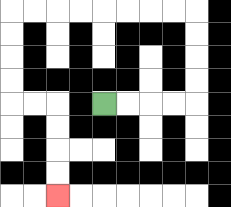{'start': '[4, 4]', 'end': '[2, 8]', 'path_directions': 'R,R,R,R,U,U,U,U,L,L,L,L,L,L,L,L,D,D,D,D,R,R,D,D,D,D', 'path_coordinates': '[[4, 4], [5, 4], [6, 4], [7, 4], [8, 4], [8, 3], [8, 2], [8, 1], [8, 0], [7, 0], [6, 0], [5, 0], [4, 0], [3, 0], [2, 0], [1, 0], [0, 0], [0, 1], [0, 2], [0, 3], [0, 4], [1, 4], [2, 4], [2, 5], [2, 6], [2, 7], [2, 8]]'}